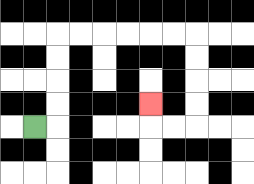{'start': '[1, 5]', 'end': '[6, 4]', 'path_directions': 'R,U,U,U,U,R,R,R,R,R,R,D,D,D,D,L,L,U', 'path_coordinates': '[[1, 5], [2, 5], [2, 4], [2, 3], [2, 2], [2, 1], [3, 1], [4, 1], [5, 1], [6, 1], [7, 1], [8, 1], [8, 2], [8, 3], [8, 4], [8, 5], [7, 5], [6, 5], [6, 4]]'}